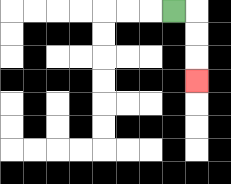{'start': '[7, 0]', 'end': '[8, 3]', 'path_directions': 'R,D,D,D', 'path_coordinates': '[[7, 0], [8, 0], [8, 1], [8, 2], [8, 3]]'}